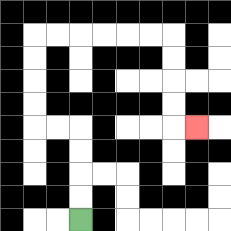{'start': '[3, 9]', 'end': '[8, 5]', 'path_directions': 'U,U,U,U,L,L,U,U,U,U,R,R,R,R,R,R,D,D,D,D,R', 'path_coordinates': '[[3, 9], [3, 8], [3, 7], [3, 6], [3, 5], [2, 5], [1, 5], [1, 4], [1, 3], [1, 2], [1, 1], [2, 1], [3, 1], [4, 1], [5, 1], [6, 1], [7, 1], [7, 2], [7, 3], [7, 4], [7, 5], [8, 5]]'}